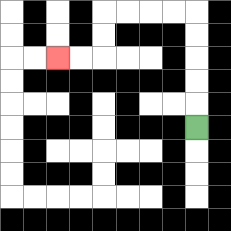{'start': '[8, 5]', 'end': '[2, 2]', 'path_directions': 'U,U,U,U,U,L,L,L,L,D,D,L,L', 'path_coordinates': '[[8, 5], [8, 4], [8, 3], [8, 2], [8, 1], [8, 0], [7, 0], [6, 0], [5, 0], [4, 0], [4, 1], [4, 2], [3, 2], [2, 2]]'}